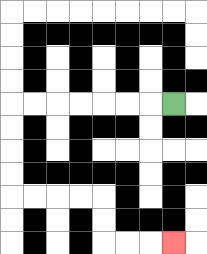{'start': '[7, 4]', 'end': '[7, 10]', 'path_directions': 'L,L,L,L,L,L,L,D,D,D,D,R,R,R,R,D,D,R,R,R', 'path_coordinates': '[[7, 4], [6, 4], [5, 4], [4, 4], [3, 4], [2, 4], [1, 4], [0, 4], [0, 5], [0, 6], [0, 7], [0, 8], [1, 8], [2, 8], [3, 8], [4, 8], [4, 9], [4, 10], [5, 10], [6, 10], [7, 10]]'}